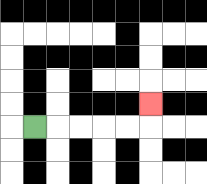{'start': '[1, 5]', 'end': '[6, 4]', 'path_directions': 'R,R,R,R,R,U', 'path_coordinates': '[[1, 5], [2, 5], [3, 5], [4, 5], [5, 5], [6, 5], [6, 4]]'}